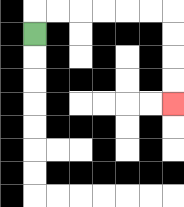{'start': '[1, 1]', 'end': '[7, 4]', 'path_directions': 'U,R,R,R,R,R,R,D,D,D,D', 'path_coordinates': '[[1, 1], [1, 0], [2, 0], [3, 0], [4, 0], [5, 0], [6, 0], [7, 0], [7, 1], [7, 2], [7, 3], [7, 4]]'}